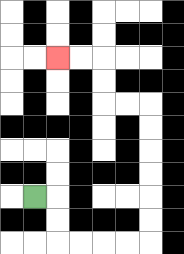{'start': '[1, 8]', 'end': '[2, 2]', 'path_directions': 'R,D,D,R,R,R,R,U,U,U,U,U,U,L,L,U,U,L,L', 'path_coordinates': '[[1, 8], [2, 8], [2, 9], [2, 10], [3, 10], [4, 10], [5, 10], [6, 10], [6, 9], [6, 8], [6, 7], [6, 6], [6, 5], [6, 4], [5, 4], [4, 4], [4, 3], [4, 2], [3, 2], [2, 2]]'}